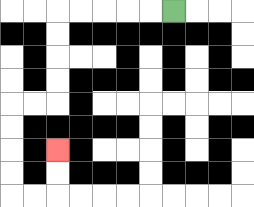{'start': '[7, 0]', 'end': '[2, 6]', 'path_directions': 'L,L,L,L,L,D,D,D,D,L,L,D,D,D,D,R,R,U,U', 'path_coordinates': '[[7, 0], [6, 0], [5, 0], [4, 0], [3, 0], [2, 0], [2, 1], [2, 2], [2, 3], [2, 4], [1, 4], [0, 4], [0, 5], [0, 6], [0, 7], [0, 8], [1, 8], [2, 8], [2, 7], [2, 6]]'}